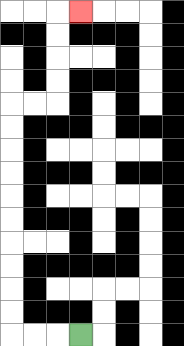{'start': '[3, 14]', 'end': '[3, 0]', 'path_directions': 'L,L,L,U,U,U,U,U,U,U,U,U,U,R,R,U,U,U,U,R', 'path_coordinates': '[[3, 14], [2, 14], [1, 14], [0, 14], [0, 13], [0, 12], [0, 11], [0, 10], [0, 9], [0, 8], [0, 7], [0, 6], [0, 5], [0, 4], [1, 4], [2, 4], [2, 3], [2, 2], [2, 1], [2, 0], [3, 0]]'}